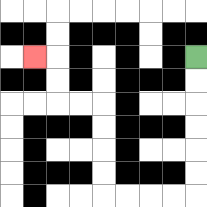{'start': '[8, 2]', 'end': '[1, 2]', 'path_directions': 'D,D,D,D,D,D,L,L,L,L,U,U,U,U,L,L,U,U,L', 'path_coordinates': '[[8, 2], [8, 3], [8, 4], [8, 5], [8, 6], [8, 7], [8, 8], [7, 8], [6, 8], [5, 8], [4, 8], [4, 7], [4, 6], [4, 5], [4, 4], [3, 4], [2, 4], [2, 3], [2, 2], [1, 2]]'}